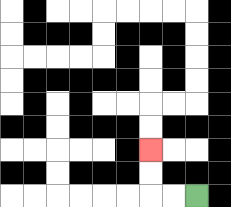{'start': '[8, 8]', 'end': '[6, 6]', 'path_directions': 'L,L,U,U', 'path_coordinates': '[[8, 8], [7, 8], [6, 8], [6, 7], [6, 6]]'}